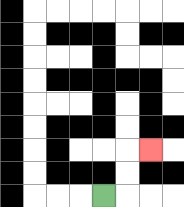{'start': '[4, 8]', 'end': '[6, 6]', 'path_directions': 'R,U,U,R', 'path_coordinates': '[[4, 8], [5, 8], [5, 7], [5, 6], [6, 6]]'}